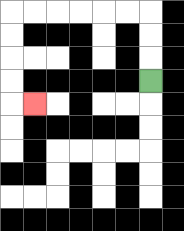{'start': '[6, 3]', 'end': '[1, 4]', 'path_directions': 'U,U,U,L,L,L,L,L,L,D,D,D,D,R', 'path_coordinates': '[[6, 3], [6, 2], [6, 1], [6, 0], [5, 0], [4, 0], [3, 0], [2, 0], [1, 0], [0, 0], [0, 1], [0, 2], [0, 3], [0, 4], [1, 4]]'}